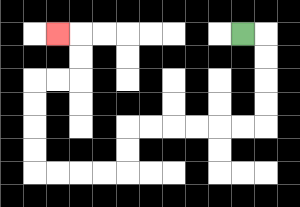{'start': '[10, 1]', 'end': '[2, 1]', 'path_directions': 'R,D,D,D,D,L,L,L,L,L,L,D,D,L,L,L,L,U,U,U,U,R,R,U,U,L', 'path_coordinates': '[[10, 1], [11, 1], [11, 2], [11, 3], [11, 4], [11, 5], [10, 5], [9, 5], [8, 5], [7, 5], [6, 5], [5, 5], [5, 6], [5, 7], [4, 7], [3, 7], [2, 7], [1, 7], [1, 6], [1, 5], [1, 4], [1, 3], [2, 3], [3, 3], [3, 2], [3, 1], [2, 1]]'}